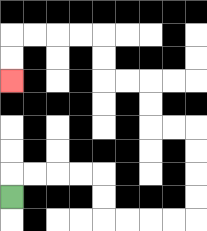{'start': '[0, 8]', 'end': '[0, 3]', 'path_directions': 'U,R,R,R,R,D,D,R,R,R,R,U,U,U,U,L,L,U,U,L,L,U,U,L,L,L,L,D,D', 'path_coordinates': '[[0, 8], [0, 7], [1, 7], [2, 7], [3, 7], [4, 7], [4, 8], [4, 9], [5, 9], [6, 9], [7, 9], [8, 9], [8, 8], [8, 7], [8, 6], [8, 5], [7, 5], [6, 5], [6, 4], [6, 3], [5, 3], [4, 3], [4, 2], [4, 1], [3, 1], [2, 1], [1, 1], [0, 1], [0, 2], [0, 3]]'}